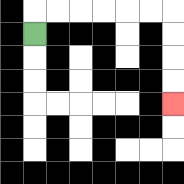{'start': '[1, 1]', 'end': '[7, 4]', 'path_directions': 'U,R,R,R,R,R,R,D,D,D,D', 'path_coordinates': '[[1, 1], [1, 0], [2, 0], [3, 0], [4, 0], [5, 0], [6, 0], [7, 0], [7, 1], [7, 2], [7, 3], [7, 4]]'}